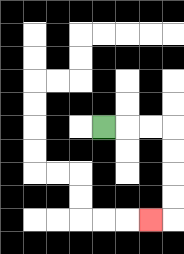{'start': '[4, 5]', 'end': '[6, 9]', 'path_directions': 'R,R,R,D,D,D,D,L', 'path_coordinates': '[[4, 5], [5, 5], [6, 5], [7, 5], [7, 6], [7, 7], [7, 8], [7, 9], [6, 9]]'}